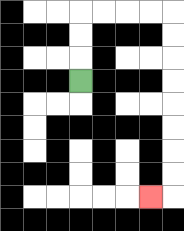{'start': '[3, 3]', 'end': '[6, 8]', 'path_directions': 'U,U,U,R,R,R,R,D,D,D,D,D,D,D,D,L', 'path_coordinates': '[[3, 3], [3, 2], [3, 1], [3, 0], [4, 0], [5, 0], [6, 0], [7, 0], [7, 1], [7, 2], [7, 3], [7, 4], [7, 5], [7, 6], [7, 7], [7, 8], [6, 8]]'}